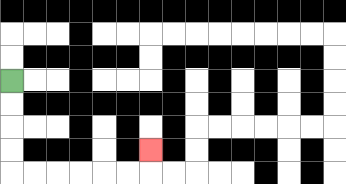{'start': '[0, 3]', 'end': '[6, 6]', 'path_directions': 'D,D,D,D,R,R,R,R,R,R,U', 'path_coordinates': '[[0, 3], [0, 4], [0, 5], [0, 6], [0, 7], [1, 7], [2, 7], [3, 7], [4, 7], [5, 7], [6, 7], [6, 6]]'}